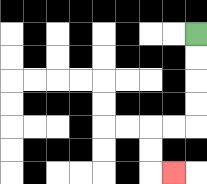{'start': '[8, 1]', 'end': '[7, 7]', 'path_directions': 'D,D,D,D,L,L,D,D,R', 'path_coordinates': '[[8, 1], [8, 2], [8, 3], [8, 4], [8, 5], [7, 5], [6, 5], [6, 6], [6, 7], [7, 7]]'}